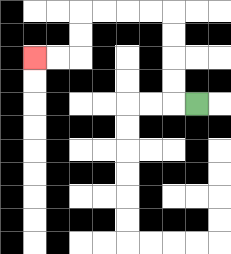{'start': '[8, 4]', 'end': '[1, 2]', 'path_directions': 'L,U,U,U,U,L,L,L,L,D,D,L,L', 'path_coordinates': '[[8, 4], [7, 4], [7, 3], [7, 2], [7, 1], [7, 0], [6, 0], [5, 0], [4, 0], [3, 0], [3, 1], [3, 2], [2, 2], [1, 2]]'}